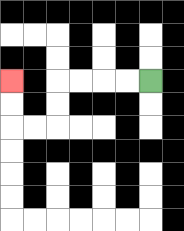{'start': '[6, 3]', 'end': '[0, 3]', 'path_directions': 'L,L,L,L,D,D,L,L,U,U', 'path_coordinates': '[[6, 3], [5, 3], [4, 3], [3, 3], [2, 3], [2, 4], [2, 5], [1, 5], [0, 5], [0, 4], [0, 3]]'}